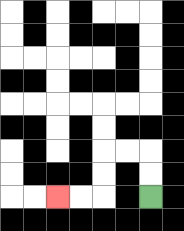{'start': '[6, 8]', 'end': '[2, 8]', 'path_directions': 'U,U,L,L,D,D,L,L', 'path_coordinates': '[[6, 8], [6, 7], [6, 6], [5, 6], [4, 6], [4, 7], [4, 8], [3, 8], [2, 8]]'}